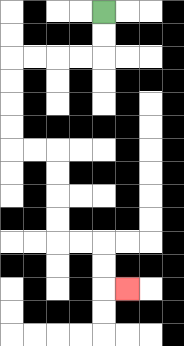{'start': '[4, 0]', 'end': '[5, 12]', 'path_directions': 'D,D,L,L,L,L,D,D,D,D,R,R,D,D,D,D,R,R,D,D,R', 'path_coordinates': '[[4, 0], [4, 1], [4, 2], [3, 2], [2, 2], [1, 2], [0, 2], [0, 3], [0, 4], [0, 5], [0, 6], [1, 6], [2, 6], [2, 7], [2, 8], [2, 9], [2, 10], [3, 10], [4, 10], [4, 11], [4, 12], [5, 12]]'}